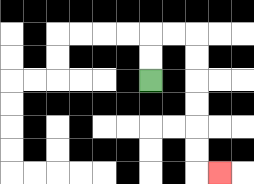{'start': '[6, 3]', 'end': '[9, 7]', 'path_directions': 'U,U,R,R,D,D,D,D,D,D,R', 'path_coordinates': '[[6, 3], [6, 2], [6, 1], [7, 1], [8, 1], [8, 2], [8, 3], [8, 4], [8, 5], [8, 6], [8, 7], [9, 7]]'}